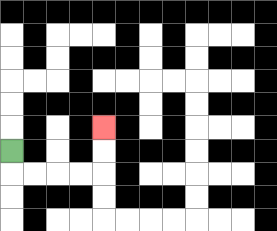{'start': '[0, 6]', 'end': '[4, 5]', 'path_directions': 'D,R,R,R,R,U,U', 'path_coordinates': '[[0, 6], [0, 7], [1, 7], [2, 7], [3, 7], [4, 7], [4, 6], [4, 5]]'}